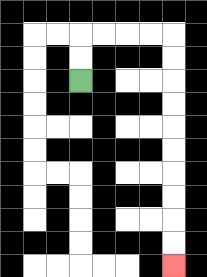{'start': '[3, 3]', 'end': '[7, 11]', 'path_directions': 'U,U,R,R,R,R,D,D,D,D,D,D,D,D,D,D', 'path_coordinates': '[[3, 3], [3, 2], [3, 1], [4, 1], [5, 1], [6, 1], [7, 1], [7, 2], [7, 3], [7, 4], [7, 5], [7, 6], [7, 7], [7, 8], [7, 9], [7, 10], [7, 11]]'}